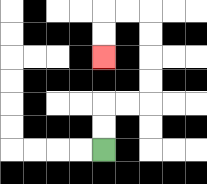{'start': '[4, 6]', 'end': '[4, 2]', 'path_directions': 'U,U,R,R,U,U,U,U,L,L,D,D', 'path_coordinates': '[[4, 6], [4, 5], [4, 4], [5, 4], [6, 4], [6, 3], [6, 2], [6, 1], [6, 0], [5, 0], [4, 0], [4, 1], [4, 2]]'}